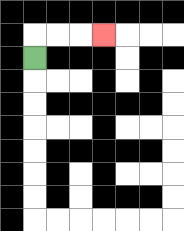{'start': '[1, 2]', 'end': '[4, 1]', 'path_directions': 'U,R,R,R', 'path_coordinates': '[[1, 2], [1, 1], [2, 1], [3, 1], [4, 1]]'}